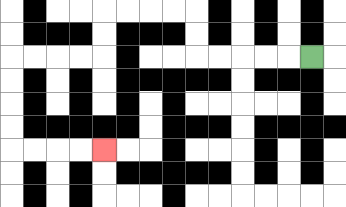{'start': '[13, 2]', 'end': '[4, 6]', 'path_directions': 'L,L,L,L,L,U,U,L,L,L,L,D,D,L,L,L,L,D,D,D,D,R,R,R,R', 'path_coordinates': '[[13, 2], [12, 2], [11, 2], [10, 2], [9, 2], [8, 2], [8, 1], [8, 0], [7, 0], [6, 0], [5, 0], [4, 0], [4, 1], [4, 2], [3, 2], [2, 2], [1, 2], [0, 2], [0, 3], [0, 4], [0, 5], [0, 6], [1, 6], [2, 6], [3, 6], [4, 6]]'}